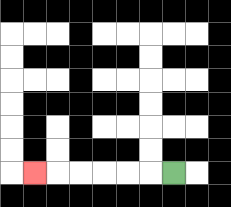{'start': '[7, 7]', 'end': '[1, 7]', 'path_directions': 'L,L,L,L,L,L', 'path_coordinates': '[[7, 7], [6, 7], [5, 7], [4, 7], [3, 7], [2, 7], [1, 7]]'}